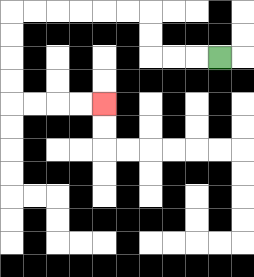{'start': '[9, 2]', 'end': '[4, 4]', 'path_directions': 'L,L,L,U,U,L,L,L,L,L,L,D,D,D,D,R,R,R,R', 'path_coordinates': '[[9, 2], [8, 2], [7, 2], [6, 2], [6, 1], [6, 0], [5, 0], [4, 0], [3, 0], [2, 0], [1, 0], [0, 0], [0, 1], [0, 2], [0, 3], [0, 4], [1, 4], [2, 4], [3, 4], [4, 4]]'}